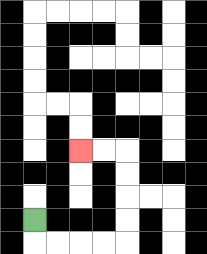{'start': '[1, 9]', 'end': '[3, 6]', 'path_directions': 'D,R,R,R,R,U,U,U,U,L,L', 'path_coordinates': '[[1, 9], [1, 10], [2, 10], [3, 10], [4, 10], [5, 10], [5, 9], [5, 8], [5, 7], [5, 6], [4, 6], [3, 6]]'}